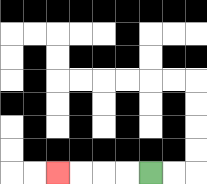{'start': '[6, 7]', 'end': '[2, 7]', 'path_directions': 'L,L,L,L', 'path_coordinates': '[[6, 7], [5, 7], [4, 7], [3, 7], [2, 7]]'}